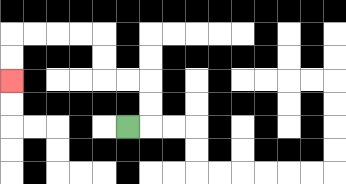{'start': '[5, 5]', 'end': '[0, 3]', 'path_directions': 'R,U,U,L,L,U,U,L,L,L,L,D,D', 'path_coordinates': '[[5, 5], [6, 5], [6, 4], [6, 3], [5, 3], [4, 3], [4, 2], [4, 1], [3, 1], [2, 1], [1, 1], [0, 1], [0, 2], [0, 3]]'}